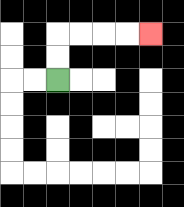{'start': '[2, 3]', 'end': '[6, 1]', 'path_directions': 'U,U,R,R,R,R', 'path_coordinates': '[[2, 3], [2, 2], [2, 1], [3, 1], [4, 1], [5, 1], [6, 1]]'}